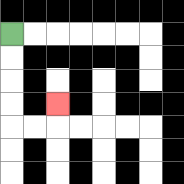{'start': '[0, 1]', 'end': '[2, 4]', 'path_directions': 'D,D,D,D,R,R,U', 'path_coordinates': '[[0, 1], [0, 2], [0, 3], [0, 4], [0, 5], [1, 5], [2, 5], [2, 4]]'}